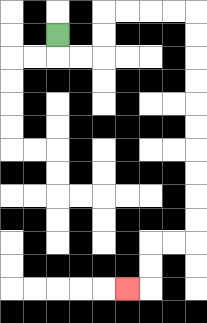{'start': '[2, 1]', 'end': '[5, 12]', 'path_directions': 'D,R,R,U,U,R,R,R,R,D,D,D,D,D,D,D,D,D,D,L,L,D,D,L', 'path_coordinates': '[[2, 1], [2, 2], [3, 2], [4, 2], [4, 1], [4, 0], [5, 0], [6, 0], [7, 0], [8, 0], [8, 1], [8, 2], [8, 3], [8, 4], [8, 5], [8, 6], [8, 7], [8, 8], [8, 9], [8, 10], [7, 10], [6, 10], [6, 11], [6, 12], [5, 12]]'}